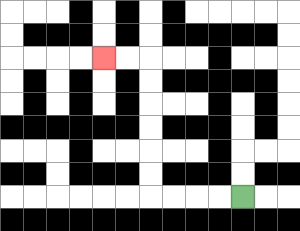{'start': '[10, 8]', 'end': '[4, 2]', 'path_directions': 'L,L,L,L,U,U,U,U,U,U,L,L', 'path_coordinates': '[[10, 8], [9, 8], [8, 8], [7, 8], [6, 8], [6, 7], [6, 6], [6, 5], [6, 4], [6, 3], [6, 2], [5, 2], [4, 2]]'}